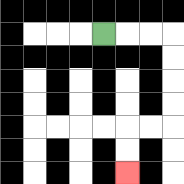{'start': '[4, 1]', 'end': '[5, 7]', 'path_directions': 'R,R,R,D,D,D,D,L,L,D,D', 'path_coordinates': '[[4, 1], [5, 1], [6, 1], [7, 1], [7, 2], [7, 3], [7, 4], [7, 5], [6, 5], [5, 5], [5, 6], [5, 7]]'}